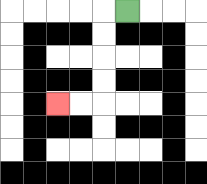{'start': '[5, 0]', 'end': '[2, 4]', 'path_directions': 'L,D,D,D,D,L,L', 'path_coordinates': '[[5, 0], [4, 0], [4, 1], [4, 2], [4, 3], [4, 4], [3, 4], [2, 4]]'}